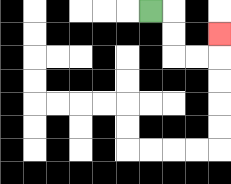{'start': '[6, 0]', 'end': '[9, 1]', 'path_directions': 'R,D,D,R,R,U', 'path_coordinates': '[[6, 0], [7, 0], [7, 1], [7, 2], [8, 2], [9, 2], [9, 1]]'}